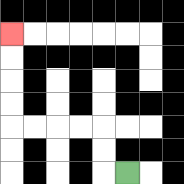{'start': '[5, 7]', 'end': '[0, 1]', 'path_directions': 'L,U,U,L,L,L,L,U,U,U,U', 'path_coordinates': '[[5, 7], [4, 7], [4, 6], [4, 5], [3, 5], [2, 5], [1, 5], [0, 5], [0, 4], [0, 3], [0, 2], [0, 1]]'}